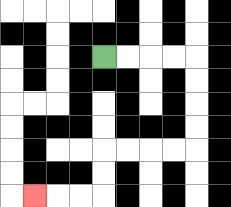{'start': '[4, 2]', 'end': '[1, 8]', 'path_directions': 'R,R,R,R,D,D,D,D,L,L,L,L,D,D,L,L,L', 'path_coordinates': '[[4, 2], [5, 2], [6, 2], [7, 2], [8, 2], [8, 3], [8, 4], [8, 5], [8, 6], [7, 6], [6, 6], [5, 6], [4, 6], [4, 7], [4, 8], [3, 8], [2, 8], [1, 8]]'}